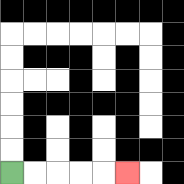{'start': '[0, 7]', 'end': '[5, 7]', 'path_directions': 'R,R,R,R,R', 'path_coordinates': '[[0, 7], [1, 7], [2, 7], [3, 7], [4, 7], [5, 7]]'}